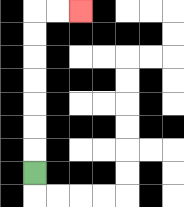{'start': '[1, 7]', 'end': '[3, 0]', 'path_directions': 'U,U,U,U,U,U,U,R,R', 'path_coordinates': '[[1, 7], [1, 6], [1, 5], [1, 4], [1, 3], [1, 2], [1, 1], [1, 0], [2, 0], [3, 0]]'}